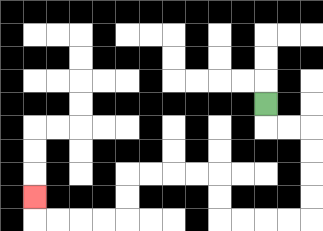{'start': '[11, 4]', 'end': '[1, 8]', 'path_directions': 'D,R,R,D,D,D,D,L,L,L,L,U,U,L,L,L,L,D,D,L,L,L,L,U', 'path_coordinates': '[[11, 4], [11, 5], [12, 5], [13, 5], [13, 6], [13, 7], [13, 8], [13, 9], [12, 9], [11, 9], [10, 9], [9, 9], [9, 8], [9, 7], [8, 7], [7, 7], [6, 7], [5, 7], [5, 8], [5, 9], [4, 9], [3, 9], [2, 9], [1, 9], [1, 8]]'}